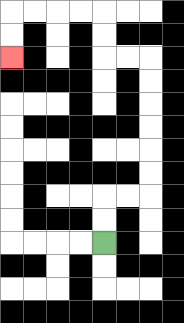{'start': '[4, 10]', 'end': '[0, 2]', 'path_directions': 'U,U,R,R,U,U,U,U,U,U,L,L,U,U,L,L,L,L,D,D', 'path_coordinates': '[[4, 10], [4, 9], [4, 8], [5, 8], [6, 8], [6, 7], [6, 6], [6, 5], [6, 4], [6, 3], [6, 2], [5, 2], [4, 2], [4, 1], [4, 0], [3, 0], [2, 0], [1, 0], [0, 0], [0, 1], [0, 2]]'}